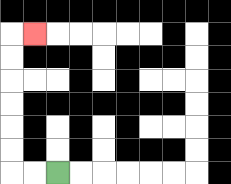{'start': '[2, 7]', 'end': '[1, 1]', 'path_directions': 'L,L,U,U,U,U,U,U,R', 'path_coordinates': '[[2, 7], [1, 7], [0, 7], [0, 6], [0, 5], [0, 4], [0, 3], [0, 2], [0, 1], [1, 1]]'}